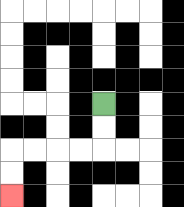{'start': '[4, 4]', 'end': '[0, 8]', 'path_directions': 'D,D,L,L,L,L,D,D', 'path_coordinates': '[[4, 4], [4, 5], [4, 6], [3, 6], [2, 6], [1, 6], [0, 6], [0, 7], [0, 8]]'}